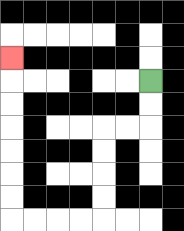{'start': '[6, 3]', 'end': '[0, 2]', 'path_directions': 'D,D,L,L,D,D,D,D,L,L,L,L,U,U,U,U,U,U,U', 'path_coordinates': '[[6, 3], [6, 4], [6, 5], [5, 5], [4, 5], [4, 6], [4, 7], [4, 8], [4, 9], [3, 9], [2, 9], [1, 9], [0, 9], [0, 8], [0, 7], [0, 6], [0, 5], [0, 4], [0, 3], [0, 2]]'}